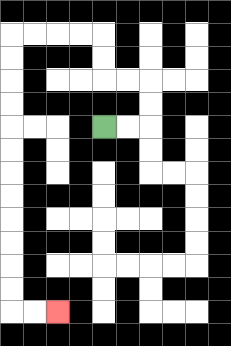{'start': '[4, 5]', 'end': '[2, 13]', 'path_directions': 'R,R,U,U,L,L,U,U,L,L,L,L,D,D,D,D,D,D,D,D,D,D,D,D,R,R', 'path_coordinates': '[[4, 5], [5, 5], [6, 5], [6, 4], [6, 3], [5, 3], [4, 3], [4, 2], [4, 1], [3, 1], [2, 1], [1, 1], [0, 1], [0, 2], [0, 3], [0, 4], [0, 5], [0, 6], [0, 7], [0, 8], [0, 9], [0, 10], [0, 11], [0, 12], [0, 13], [1, 13], [2, 13]]'}